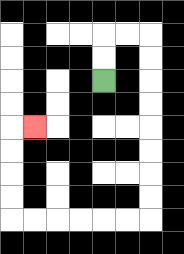{'start': '[4, 3]', 'end': '[1, 5]', 'path_directions': 'U,U,R,R,D,D,D,D,D,D,D,D,L,L,L,L,L,L,U,U,U,U,R', 'path_coordinates': '[[4, 3], [4, 2], [4, 1], [5, 1], [6, 1], [6, 2], [6, 3], [6, 4], [6, 5], [6, 6], [6, 7], [6, 8], [6, 9], [5, 9], [4, 9], [3, 9], [2, 9], [1, 9], [0, 9], [0, 8], [0, 7], [0, 6], [0, 5], [1, 5]]'}